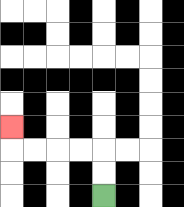{'start': '[4, 8]', 'end': '[0, 5]', 'path_directions': 'U,U,L,L,L,L,U', 'path_coordinates': '[[4, 8], [4, 7], [4, 6], [3, 6], [2, 6], [1, 6], [0, 6], [0, 5]]'}